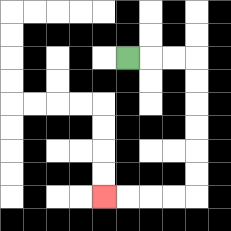{'start': '[5, 2]', 'end': '[4, 8]', 'path_directions': 'R,R,R,D,D,D,D,D,D,L,L,L,L', 'path_coordinates': '[[5, 2], [6, 2], [7, 2], [8, 2], [8, 3], [8, 4], [8, 5], [8, 6], [8, 7], [8, 8], [7, 8], [6, 8], [5, 8], [4, 8]]'}